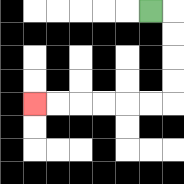{'start': '[6, 0]', 'end': '[1, 4]', 'path_directions': 'R,D,D,D,D,L,L,L,L,L,L', 'path_coordinates': '[[6, 0], [7, 0], [7, 1], [7, 2], [7, 3], [7, 4], [6, 4], [5, 4], [4, 4], [3, 4], [2, 4], [1, 4]]'}